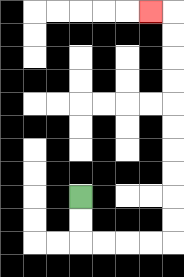{'start': '[3, 8]', 'end': '[6, 0]', 'path_directions': 'D,D,R,R,R,R,U,U,U,U,U,U,U,U,U,U,L', 'path_coordinates': '[[3, 8], [3, 9], [3, 10], [4, 10], [5, 10], [6, 10], [7, 10], [7, 9], [7, 8], [7, 7], [7, 6], [7, 5], [7, 4], [7, 3], [7, 2], [7, 1], [7, 0], [6, 0]]'}